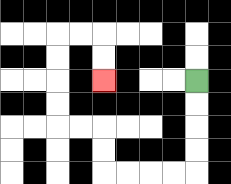{'start': '[8, 3]', 'end': '[4, 3]', 'path_directions': 'D,D,D,D,L,L,L,L,U,U,L,L,U,U,U,U,R,R,D,D', 'path_coordinates': '[[8, 3], [8, 4], [8, 5], [8, 6], [8, 7], [7, 7], [6, 7], [5, 7], [4, 7], [4, 6], [4, 5], [3, 5], [2, 5], [2, 4], [2, 3], [2, 2], [2, 1], [3, 1], [4, 1], [4, 2], [4, 3]]'}